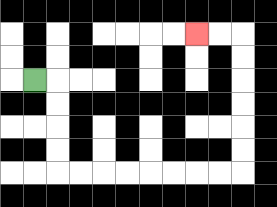{'start': '[1, 3]', 'end': '[8, 1]', 'path_directions': 'R,D,D,D,D,R,R,R,R,R,R,R,R,U,U,U,U,U,U,L,L', 'path_coordinates': '[[1, 3], [2, 3], [2, 4], [2, 5], [2, 6], [2, 7], [3, 7], [4, 7], [5, 7], [6, 7], [7, 7], [8, 7], [9, 7], [10, 7], [10, 6], [10, 5], [10, 4], [10, 3], [10, 2], [10, 1], [9, 1], [8, 1]]'}